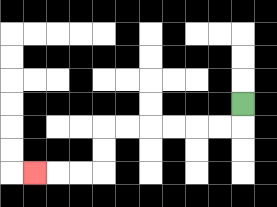{'start': '[10, 4]', 'end': '[1, 7]', 'path_directions': 'D,L,L,L,L,L,L,D,D,L,L,L', 'path_coordinates': '[[10, 4], [10, 5], [9, 5], [8, 5], [7, 5], [6, 5], [5, 5], [4, 5], [4, 6], [4, 7], [3, 7], [2, 7], [1, 7]]'}